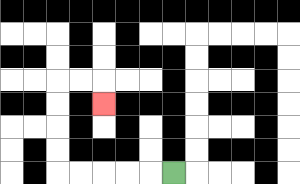{'start': '[7, 7]', 'end': '[4, 4]', 'path_directions': 'L,L,L,L,L,U,U,U,U,R,R,D', 'path_coordinates': '[[7, 7], [6, 7], [5, 7], [4, 7], [3, 7], [2, 7], [2, 6], [2, 5], [2, 4], [2, 3], [3, 3], [4, 3], [4, 4]]'}